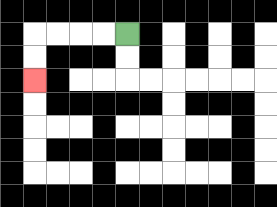{'start': '[5, 1]', 'end': '[1, 3]', 'path_directions': 'L,L,L,L,D,D', 'path_coordinates': '[[5, 1], [4, 1], [3, 1], [2, 1], [1, 1], [1, 2], [1, 3]]'}